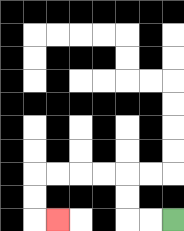{'start': '[7, 9]', 'end': '[2, 9]', 'path_directions': 'L,L,U,U,L,L,L,L,D,D,R', 'path_coordinates': '[[7, 9], [6, 9], [5, 9], [5, 8], [5, 7], [4, 7], [3, 7], [2, 7], [1, 7], [1, 8], [1, 9], [2, 9]]'}